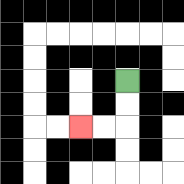{'start': '[5, 3]', 'end': '[3, 5]', 'path_directions': 'D,D,L,L', 'path_coordinates': '[[5, 3], [5, 4], [5, 5], [4, 5], [3, 5]]'}